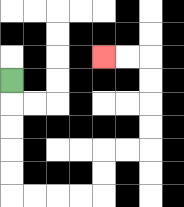{'start': '[0, 3]', 'end': '[4, 2]', 'path_directions': 'D,D,D,D,D,R,R,R,R,U,U,R,R,U,U,U,U,L,L', 'path_coordinates': '[[0, 3], [0, 4], [0, 5], [0, 6], [0, 7], [0, 8], [1, 8], [2, 8], [3, 8], [4, 8], [4, 7], [4, 6], [5, 6], [6, 6], [6, 5], [6, 4], [6, 3], [6, 2], [5, 2], [4, 2]]'}